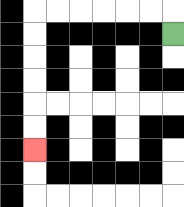{'start': '[7, 1]', 'end': '[1, 6]', 'path_directions': 'U,L,L,L,L,L,L,D,D,D,D,D,D', 'path_coordinates': '[[7, 1], [7, 0], [6, 0], [5, 0], [4, 0], [3, 0], [2, 0], [1, 0], [1, 1], [1, 2], [1, 3], [1, 4], [1, 5], [1, 6]]'}